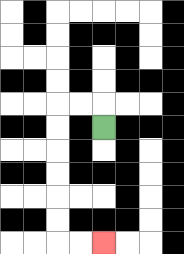{'start': '[4, 5]', 'end': '[4, 10]', 'path_directions': 'U,L,L,D,D,D,D,D,D,R,R', 'path_coordinates': '[[4, 5], [4, 4], [3, 4], [2, 4], [2, 5], [2, 6], [2, 7], [2, 8], [2, 9], [2, 10], [3, 10], [4, 10]]'}